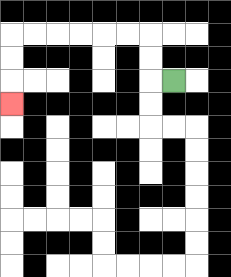{'start': '[7, 3]', 'end': '[0, 4]', 'path_directions': 'L,U,U,L,L,L,L,L,L,D,D,D', 'path_coordinates': '[[7, 3], [6, 3], [6, 2], [6, 1], [5, 1], [4, 1], [3, 1], [2, 1], [1, 1], [0, 1], [0, 2], [0, 3], [0, 4]]'}